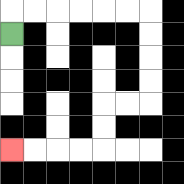{'start': '[0, 1]', 'end': '[0, 6]', 'path_directions': 'U,R,R,R,R,R,R,D,D,D,D,L,L,D,D,L,L,L,L', 'path_coordinates': '[[0, 1], [0, 0], [1, 0], [2, 0], [3, 0], [4, 0], [5, 0], [6, 0], [6, 1], [6, 2], [6, 3], [6, 4], [5, 4], [4, 4], [4, 5], [4, 6], [3, 6], [2, 6], [1, 6], [0, 6]]'}